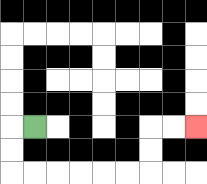{'start': '[1, 5]', 'end': '[8, 5]', 'path_directions': 'L,D,D,R,R,R,R,R,R,U,U,R,R', 'path_coordinates': '[[1, 5], [0, 5], [0, 6], [0, 7], [1, 7], [2, 7], [3, 7], [4, 7], [5, 7], [6, 7], [6, 6], [6, 5], [7, 5], [8, 5]]'}